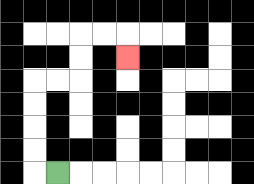{'start': '[2, 7]', 'end': '[5, 2]', 'path_directions': 'L,U,U,U,U,R,R,U,U,R,R,D', 'path_coordinates': '[[2, 7], [1, 7], [1, 6], [1, 5], [1, 4], [1, 3], [2, 3], [3, 3], [3, 2], [3, 1], [4, 1], [5, 1], [5, 2]]'}